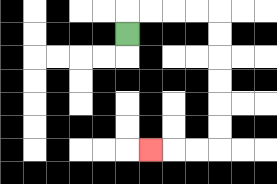{'start': '[5, 1]', 'end': '[6, 6]', 'path_directions': 'U,R,R,R,R,D,D,D,D,D,D,L,L,L', 'path_coordinates': '[[5, 1], [5, 0], [6, 0], [7, 0], [8, 0], [9, 0], [9, 1], [9, 2], [9, 3], [9, 4], [9, 5], [9, 6], [8, 6], [7, 6], [6, 6]]'}